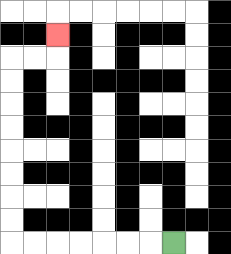{'start': '[7, 10]', 'end': '[2, 1]', 'path_directions': 'L,L,L,L,L,L,L,U,U,U,U,U,U,U,U,R,R,U', 'path_coordinates': '[[7, 10], [6, 10], [5, 10], [4, 10], [3, 10], [2, 10], [1, 10], [0, 10], [0, 9], [0, 8], [0, 7], [0, 6], [0, 5], [0, 4], [0, 3], [0, 2], [1, 2], [2, 2], [2, 1]]'}